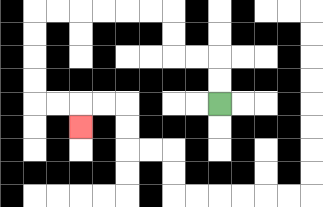{'start': '[9, 4]', 'end': '[3, 5]', 'path_directions': 'U,U,L,L,U,U,L,L,L,L,L,L,D,D,D,D,R,R,D', 'path_coordinates': '[[9, 4], [9, 3], [9, 2], [8, 2], [7, 2], [7, 1], [7, 0], [6, 0], [5, 0], [4, 0], [3, 0], [2, 0], [1, 0], [1, 1], [1, 2], [1, 3], [1, 4], [2, 4], [3, 4], [3, 5]]'}